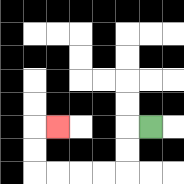{'start': '[6, 5]', 'end': '[2, 5]', 'path_directions': 'L,D,D,L,L,L,L,U,U,R', 'path_coordinates': '[[6, 5], [5, 5], [5, 6], [5, 7], [4, 7], [3, 7], [2, 7], [1, 7], [1, 6], [1, 5], [2, 5]]'}